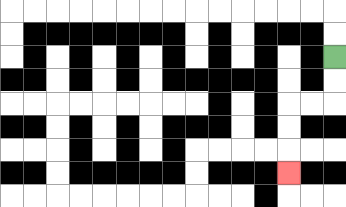{'start': '[14, 2]', 'end': '[12, 7]', 'path_directions': 'D,D,L,L,D,D,D', 'path_coordinates': '[[14, 2], [14, 3], [14, 4], [13, 4], [12, 4], [12, 5], [12, 6], [12, 7]]'}